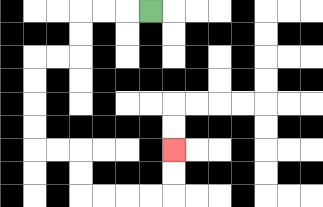{'start': '[6, 0]', 'end': '[7, 6]', 'path_directions': 'L,L,L,D,D,L,L,D,D,D,D,R,R,D,D,R,R,R,R,U,U', 'path_coordinates': '[[6, 0], [5, 0], [4, 0], [3, 0], [3, 1], [3, 2], [2, 2], [1, 2], [1, 3], [1, 4], [1, 5], [1, 6], [2, 6], [3, 6], [3, 7], [3, 8], [4, 8], [5, 8], [6, 8], [7, 8], [7, 7], [7, 6]]'}